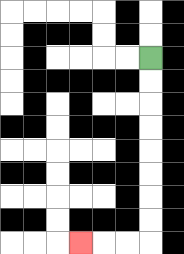{'start': '[6, 2]', 'end': '[3, 10]', 'path_directions': 'D,D,D,D,D,D,D,D,L,L,L', 'path_coordinates': '[[6, 2], [6, 3], [6, 4], [6, 5], [6, 6], [6, 7], [6, 8], [6, 9], [6, 10], [5, 10], [4, 10], [3, 10]]'}